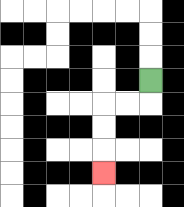{'start': '[6, 3]', 'end': '[4, 7]', 'path_directions': 'D,L,L,D,D,D', 'path_coordinates': '[[6, 3], [6, 4], [5, 4], [4, 4], [4, 5], [4, 6], [4, 7]]'}